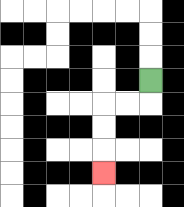{'start': '[6, 3]', 'end': '[4, 7]', 'path_directions': 'D,L,L,D,D,D', 'path_coordinates': '[[6, 3], [6, 4], [5, 4], [4, 4], [4, 5], [4, 6], [4, 7]]'}